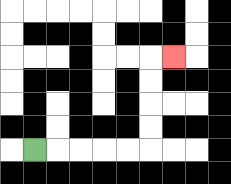{'start': '[1, 6]', 'end': '[7, 2]', 'path_directions': 'R,R,R,R,R,U,U,U,U,R', 'path_coordinates': '[[1, 6], [2, 6], [3, 6], [4, 6], [5, 6], [6, 6], [6, 5], [6, 4], [6, 3], [6, 2], [7, 2]]'}